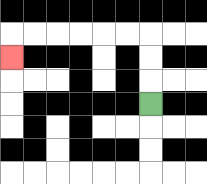{'start': '[6, 4]', 'end': '[0, 2]', 'path_directions': 'U,U,U,L,L,L,L,L,L,D', 'path_coordinates': '[[6, 4], [6, 3], [6, 2], [6, 1], [5, 1], [4, 1], [3, 1], [2, 1], [1, 1], [0, 1], [0, 2]]'}